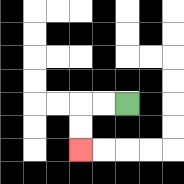{'start': '[5, 4]', 'end': '[3, 6]', 'path_directions': 'L,L,D,D', 'path_coordinates': '[[5, 4], [4, 4], [3, 4], [3, 5], [3, 6]]'}